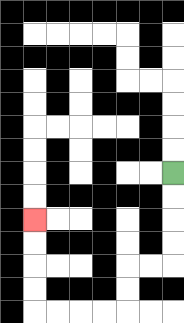{'start': '[7, 7]', 'end': '[1, 9]', 'path_directions': 'D,D,D,D,L,L,D,D,L,L,L,L,U,U,U,U', 'path_coordinates': '[[7, 7], [7, 8], [7, 9], [7, 10], [7, 11], [6, 11], [5, 11], [5, 12], [5, 13], [4, 13], [3, 13], [2, 13], [1, 13], [1, 12], [1, 11], [1, 10], [1, 9]]'}